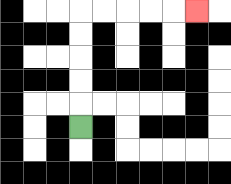{'start': '[3, 5]', 'end': '[8, 0]', 'path_directions': 'U,U,U,U,U,R,R,R,R,R', 'path_coordinates': '[[3, 5], [3, 4], [3, 3], [3, 2], [3, 1], [3, 0], [4, 0], [5, 0], [6, 0], [7, 0], [8, 0]]'}